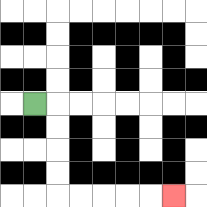{'start': '[1, 4]', 'end': '[7, 8]', 'path_directions': 'R,D,D,D,D,R,R,R,R,R', 'path_coordinates': '[[1, 4], [2, 4], [2, 5], [2, 6], [2, 7], [2, 8], [3, 8], [4, 8], [5, 8], [6, 8], [7, 8]]'}